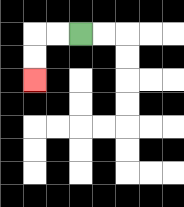{'start': '[3, 1]', 'end': '[1, 3]', 'path_directions': 'L,L,D,D', 'path_coordinates': '[[3, 1], [2, 1], [1, 1], [1, 2], [1, 3]]'}